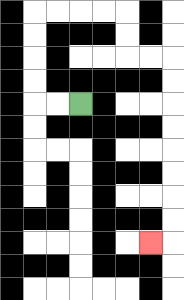{'start': '[3, 4]', 'end': '[6, 10]', 'path_directions': 'L,L,U,U,U,U,R,R,R,R,D,D,R,R,D,D,D,D,D,D,D,D,L', 'path_coordinates': '[[3, 4], [2, 4], [1, 4], [1, 3], [1, 2], [1, 1], [1, 0], [2, 0], [3, 0], [4, 0], [5, 0], [5, 1], [5, 2], [6, 2], [7, 2], [7, 3], [7, 4], [7, 5], [7, 6], [7, 7], [7, 8], [7, 9], [7, 10], [6, 10]]'}